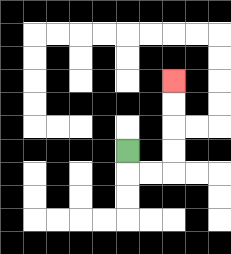{'start': '[5, 6]', 'end': '[7, 3]', 'path_directions': 'D,R,R,U,U,U,U', 'path_coordinates': '[[5, 6], [5, 7], [6, 7], [7, 7], [7, 6], [7, 5], [7, 4], [7, 3]]'}